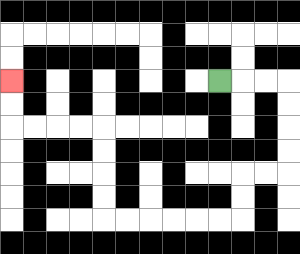{'start': '[9, 3]', 'end': '[0, 3]', 'path_directions': 'R,R,R,D,D,D,D,L,L,D,D,L,L,L,L,L,L,U,U,U,U,L,L,L,L,U,U', 'path_coordinates': '[[9, 3], [10, 3], [11, 3], [12, 3], [12, 4], [12, 5], [12, 6], [12, 7], [11, 7], [10, 7], [10, 8], [10, 9], [9, 9], [8, 9], [7, 9], [6, 9], [5, 9], [4, 9], [4, 8], [4, 7], [4, 6], [4, 5], [3, 5], [2, 5], [1, 5], [0, 5], [0, 4], [0, 3]]'}